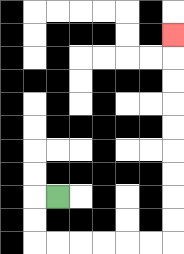{'start': '[2, 8]', 'end': '[7, 1]', 'path_directions': 'L,D,D,R,R,R,R,R,R,U,U,U,U,U,U,U,U,U', 'path_coordinates': '[[2, 8], [1, 8], [1, 9], [1, 10], [2, 10], [3, 10], [4, 10], [5, 10], [6, 10], [7, 10], [7, 9], [7, 8], [7, 7], [7, 6], [7, 5], [7, 4], [7, 3], [7, 2], [7, 1]]'}